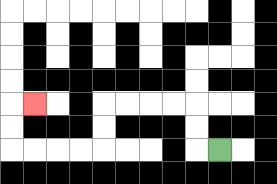{'start': '[9, 6]', 'end': '[1, 4]', 'path_directions': 'L,U,U,L,L,L,L,D,D,L,L,L,L,U,U,R', 'path_coordinates': '[[9, 6], [8, 6], [8, 5], [8, 4], [7, 4], [6, 4], [5, 4], [4, 4], [4, 5], [4, 6], [3, 6], [2, 6], [1, 6], [0, 6], [0, 5], [0, 4], [1, 4]]'}